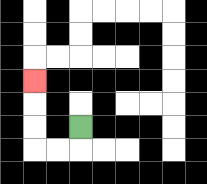{'start': '[3, 5]', 'end': '[1, 3]', 'path_directions': 'D,L,L,U,U,U', 'path_coordinates': '[[3, 5], [3, 6], [2, 6], [1, 6], [1, 5], [1, 4], [1, 3]]'}